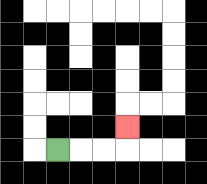{'start': '[2, 6]', 'end': '[5, 5]', 'path_directions': 'R,R,R,U', 'path_coordinates': '[[2, 6], [3, 6], [4, 6], [5, 6], [5, 5]]'}